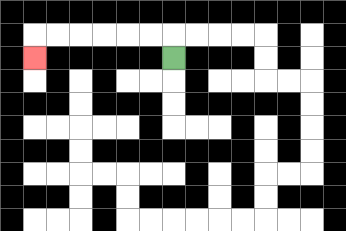{'start': '[7, 2]', 'end': '[1, 2]', 'path_directions': 'U,L,L,L,L,L,L,D', 'path_coordinates': '[[7, 2], [7, 1], [6, 1], [5, 1], [4, 1], [3, 1], [2, 1], [1, 1], [1, 2]]'}